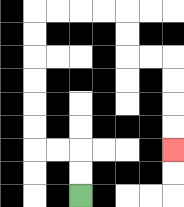{'start': '[3, 8]', 'end': '[7, 6]', 'path_directions': 'U,U,L,L,U,U,U,U,U,U,R,R,R,R,D,D,R,R,D,D,D,D', 'path_coordinates': '[[3, 8], [3, 7], [3, 6], [2, 6], [1, 6], [1, 5], [1, 4], [1, 3], [1, 2], [1, 1], [1, 0], [2, 0], [3, 0], [4, 0], [5, 0], [5, 1], [5, 2], [6, 2], [7, 2], [7, 3], [7, 4], [7, 5], [7, 6]]'}